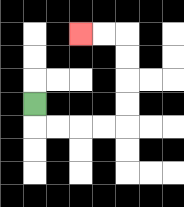{'start': '[1, 4]', 'end': '[3, 1]', 'path_directions': 'D,R,R,R,R,U,U,U,U,L,L', 'path_coordinates': '[[1, 4], [1, 5], [2, 5], [3, 5], [4, 5], [5, 5], [5, 4], [5, 3], [5, 2], [5, 1], [4, 1], [3, 1]]'}